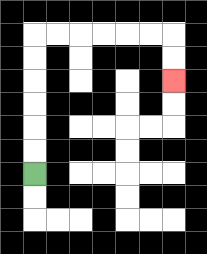{'start': '[1, 7]', 'end': '[7, 3]', 'path_directions': 'U,U,U,U,U,U,R,R,R,R,R,R,D,D', 'path_coordinates': '[[1, 7], [1, 6], [1, 5], [1, 4], [1, 3], [1, 2], [1, 1], [2, 1], [3, 1], [4, 1], [5, 1], [6, 1], [7, 1], [7, 2], [7, 3]]'}